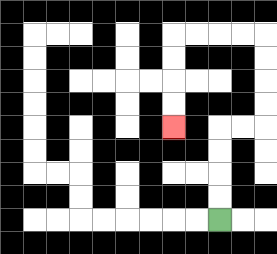{'start': '[9, 9]', 'end': '[7, 5]', 'path_directions': 'U,U,U,U,R,R,U,U,U,U,L,L,L,L,D,D,D,D', 'path_coordinates': '[[9, 9], [9, 8], [9, 7], [9, 6], [9, 5], [10, 5], [11, 5], [11, 4], [11, 3], [11, 2], [11, 1], [10, 1], [9, 1], [8, 1], [7, 1], [7, 2], [7, 3], [7, 4], [7, 5]]'}